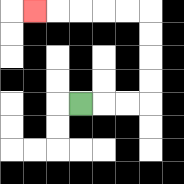{'start': '[3, 4]', 'end': '[1, 0]', 'path_directions': 'R,R,R,U,U,U,U,L,L,L,L,L', 'path_coordinates': '[[3, 4], [4, 4], [5, 4], [6, 4], [6, 3], [6, 2], [6, 1], [6, 0], [5, 0], [4, 0], [3, 0], [2, 0], [1, 0]]'}